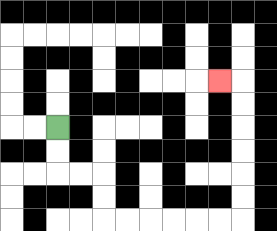{'start': '[2, 5]', 'end': '[9, 3]', 'path_directions': 'D,D,R,R,D,D,R,R,R,R,R,R,U,U,U,U,U,U,L', 'path_coordinates': '[[2, 5], [2, 6], [2, 7], [3, 7], [4, 7], [4, 8], [4, 9], [5, 9], [6, 9], [7, 9], [8, 9], [9, 9], [10, 9], [10, 8], [10, 7], [10, 6], [10, 5], [10, 4], [10, 3], [9, 3]]'}